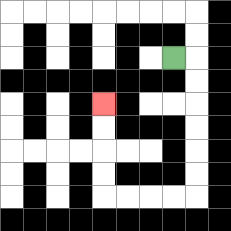{'start': '[7, 2]', 'end': '[4, 4]', 'path_directions': 'R,D,D,D,D,D,D,L,L,L,L,U,U,U,U', 'path_coordinates': '[[7, 2], [8, 2], [8, 3], [8, 4], [8, 5], [8, 6], [8, 7], [8, 8], [7, 8], [6, 8], [5, 8], [4, 8], [4, 7], [4, 6], [4, 5], [4, 4]]'}